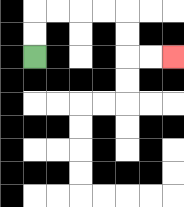{'start': '[1, 2]', 'end': '[7, 2]', 'path_directions': 'U,U,R,R,R,R,D,D,R,R', 'path_coordinates': '[[1, 2], [1, 1], [1, 0], [2, 0], [3, 0], [4, 0], [5, 0], [5, 1], [5, 2], [6, 2], [7, 2]]'}